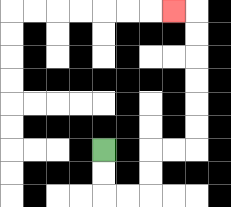{'start': '[4, 6]', 'end': '[7, 0]', 'path_directions': 'D,D,R,R,U,U,R,R,U,U,U,U,U,U,L', 'path_coordinates': '[[4, 6], [4, 7], [4, 8], [5, 8], [6, 8], [6, 7], [6, 6], [7, 6], [8, 6], [8, 5], [8, 4], [8, 3], [8, 2], [8, 1], [8, 0], [7, 0]]'}